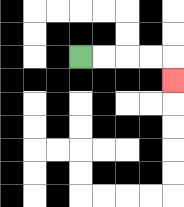{'start': '[3, 2]', 'end': '[7, 3]', 'path_directions': 'R,R,R,R,D', 'path_coordinates': '[[3, 2], [4, 2], [5, 2], [6, 2], [7, 2], [7, 3]]'}